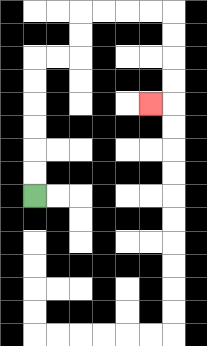{'start': '[1, 8]', 'end': '[6, 4]', 'path_directions': 'U,U,U,U,U,U,R,R,U,U,R,R,R,R,D,D,D,D,L', 'path_coordinates': '[[1, 8], [1, 7], [1, 6], [1, 5], [1, 4], [1, 3], [1, 2], [2, 2], [3, 2], [3, 1], [3, 0], [4, 0], [5, 0], [6, 0], [7, 0], [7, 1], [7, 2], [7, 3], [7, 4], [6, 4]]'}